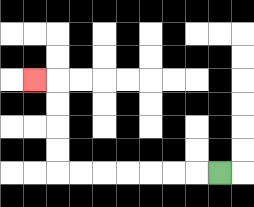{'start': '[9, 7]', 'end': '[1, 3]', 'path_directions': 'L,L,L,L,L,L,L,U,U,U,U,L', 'path_coordinates': '[[9, 7], [8, 7], [7, 7], [6, 7], [5, 7], [4, 7], [3, 7], [2, 7], [2, 6], [2, 5], [2, 4], [2, 3], [1, 3]]'}